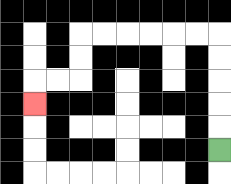{'start': '[9, 6]', 'end': '[1, 4]', 'path_directions': 'U,U,U,U,U,L,L,L,L,L,L,D,D,L,L,D', 'path_coordinates': '[[9, 6], [9, 5], [9, 4], [9, 3], [9, 2], [9, 1], [8, 1], [7, 1], [6, 1], [5, 1], [4, 1], [3, 1], [3, 2], [3, 3], [2, 3], [1, 3], [1, 4]]'}